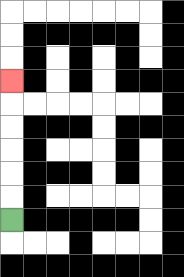{'start': '[0, 9]', 'end': '[0, 3]', 'path_directions': 'U,U,U,U,U,U', 'path_coordinates': '[[0, 9], [0, 8], [0, 7], [0, 6], [0, 5], [0, 4], [0, 3]]'}